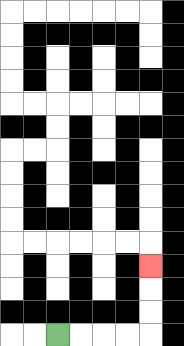{'start': '[2, 14]', 'end': '[6, 11]', 'path_directions': 'R,R,R,R,U,U,U', 'path_coordinates': '[[2, 14], [3, 14], [4, 14], [5, 14], [6, 14], [6, 13], [6, 12], [6, 11]]'}